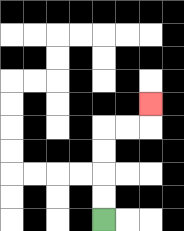{'start': '[4, 9]', 'end': '[6, 4]', 'path_directions': 'U,U,U,U,R,R,U', 'path_coordinates': '[[4, 9], [4, 8], [4, 7], [4, 6], [4, 5], [5, 5], [6, 5], [6, 4]]'}